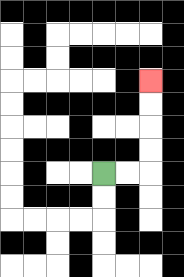{'start': '[4, 7]', 'end': '[6, 3]', 'path_directions': 'R,R,U,U,U,U', 'path_coordinates': '[[4, 7], [5, 7], [6, 7], [6, 6], [6, 5], [6, 4], [6, 3]]'}